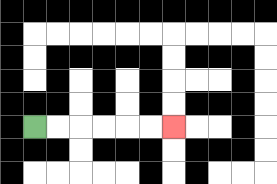{'start': '[1, 5]', 'end': '[7, 5]', 'path_directions': 'R,R,R,R,R,R', 'path_coordinates': '[[1, 5], [2, 5], [3, 5], [4, 5], [5, 5], [6, 5], [7, 5]]'}